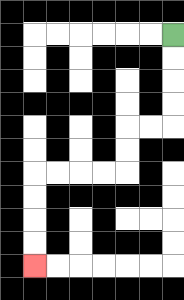{'start': '[7, 1]', 'end': '[1, 11]', 'path_directions': 'D,D,D,D,L,L,D,D,L,L,L,L,D,D,D,D', 'path_coordinates': '[[7, 1], [7, 2], [7, 3], [7, 4], [7, 5], [6, 5], [5, 5], [5, 6], [5, 7], [4, 7], [3, 7], [2, 7], [1, 7], [1, 8], [1, 9], [1, 10], [1, 11]]'}